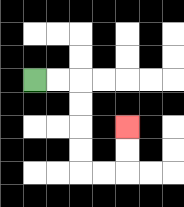{'start': '[1, 3]', 'end': '[5, 5]', 'path_directions': 'R,R,D,D,D,D,R,R,U,U', 'path_coordinates': '[[1, 3], [2, 3], [3, 3], [3, 4], [3, 5], [3, 6], [3, 7], [4, 7], [5, 7], [5, 6], [5, 5]]'}